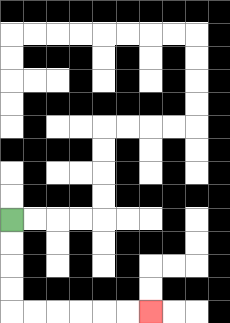{'start': '[0, 9]', 'end': '[6, 13]', 'path_directions': 'D,D,D,D,R,R,R,R,R,R', 'path_coordinates': '[[0, 9], [0, 10], [0, 11], [0, 12], [0, 13], [1, 13], [2, 13], [3, 13], [4, 13], [5, 13], [6, 13]]'}